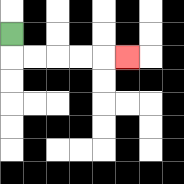{'start': '[0, 1]', 'end': '[5, 2]', 'path_directions': 'D,R,R,R,R,R', 'path_coordinates': '[[0, 1], [0, 2], [1, 2], [2, 2], [3, 2], [4, 2], [5, 2]]'}